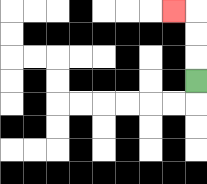{'start': '[8, 3]', 'end': '[7, 0]', 'path_directions': 'U,U,U,L', 'path_coordinates': '[[8, 3], [8, 2], [8, 1], [8, 0], [7, 0]]'}